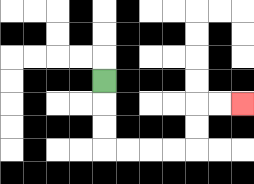{'start': '[4, 3]', 'end': '[10, 4]', 'path_directions': 'D,D,D,R,R,R,R,U,U,R,R', 'path_coordinates': '[[4, 3], [4, 4], [4, 5], [4, 6], [5, 6], [6, 6], [7, 6], [8, 6], [8, 5], [8, 4], [9, 4], [10, 4]]'}